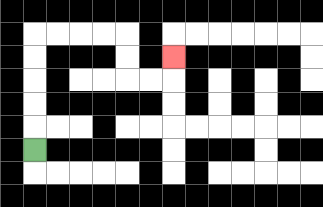{'start': '[1, 6]', 'end': '[7, 2]', 'path_directions': 'U,U,U,U,U,R,R,R,R,D,D,R,R,U', 'path_coordinates': '[[1, 6], [1, 5], [1, 4], [1, 3], [1, 2], [1, 1], [2, 1], [3, 1], [4, 1], [5, 1], [5, 2], [5, 3], [6, 3], [7, 3], [7, 2]]'}